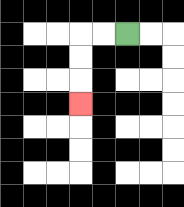{'start': '[5, 1]', 'end': '[3, 4]', 'path_directions': 'L,L,D,D,D', 'path_coordinates': '[[5, 1], [4, 1], [3, 1], [3, 2], [3, 3], [3, 4]]'}